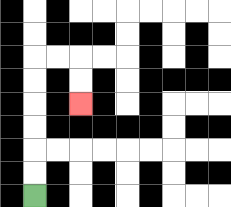{'start': '[1, 8]', 'end': '[3, 4]', 'path_directions': 'U,U,U,U,U,U,R,R,D,D', 'path_coordinates': '[[1, 8], [1, 7], [1, 6], [1, 5], [1, 4], [1, 3], [1, 2], [2, 2], [3, 2], [3, 3], [3, 4]]'}